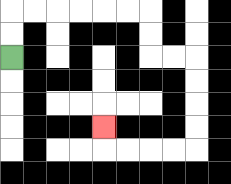{'start': '[0, 2]', 'end': '[4, 5]', 'path_directions': 'U,U,R,R,R,R,R,R,D,D,R,R,D,D,D,D,L,L,L,L,U', 'path_coordinates': '[[0, 2], [0, 1], [0, 0], [1, 0], [2, 0], [3, 0], [4, 0], [5, 0], [6, 0], [6, 1], [6, 2], [7, 2], [8, 2], [8, 3], [8, 4], [8, 5], [8, 6], [7, 6], [6, 6], [5, 6], [4, 6], [4, 5]]'}